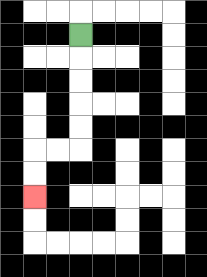{'start': '[3, 1]', 'end': '[1, 8]', 'path_directions': 'D,D,D,D,D,L,L,D,D', 'path_coordinates': '[[3, 1], [3, 2], [3, 3], [3, 4], [3, 5], [3, 6], [2, 6], [1, 6], [1, 7], [1, 8]]'}